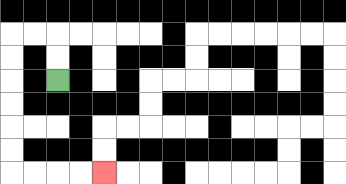{'start': '[2, 3]', 'end': '[4, 7]', 'path_directions': 'U,U,L,L,D,D,D,D,D,D,R,R,R,R', 'path_coordinates': '[[2, 3], [2, 2], [2, 1], [1, 1], [0, 1], [0, 2], [0, 3], [0, 4], [0, 5], [0, 6], [0, 7], [1, 7], [2, 7], [3, 7], [4, 7]]'}